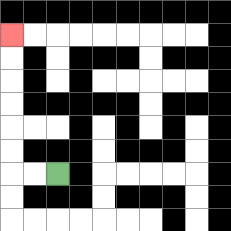{'start': '[2, 7]', 'end': '[0, 1]', 'path_directions': 'L,L,U,U,U,U,U,U', 'path_coordinates': '[[2, 7], [1, 7], [0, 7], [0, 6], [0, 5], [0, 4], [0, 3], [0, 2], [0, 1]]'}